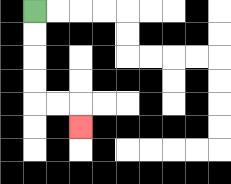{'start': '[1, 0]', 'end': '[3, 5]', 'path_directions': 'D,D,D,D,R,R,D', 'path_coordinates': '[[1, 0], [1, 1], [1, 2], [1, 3], [1, 4], [2, 4], [3, 4], [3, 5]]'}